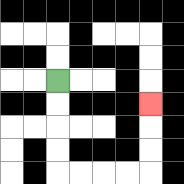{'start': '[2, 3]', 'end': '[6, 4]', 'path_directions': 'D,D,D,D,R,R,R,R,U,U,U', 'path_coordinates': '[[2, 3], [2, 4], [2, 5], [2, 6], [2, 7], [3, 7], [4, 7], [5, 7], [6, 7], [6, 6], [6, 5], [6, 4]]'}